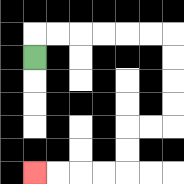{'start': '[1, 2]', 'end': '[1, 7]', 'path_directions': 'U,R,R,R,R,R,R,D,D,D,D,L,L,D,D,L,L,L,L', 'path_coordinates': '[[1, 2], [1, 1], [2, 1], [3, 1], [4, 1], [5, 1], [6, 1], [7, 1], [7, 2], [7, 3], [7, 4], [7, 5], [6, 5], [5, 5], [5, 6], [5, 7], [4, 7], [3, 7], [2, 7], [1, 7]]'}